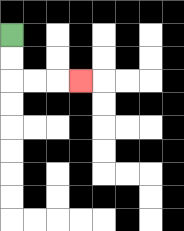{'start': '[0, 1]', 'end': '[3, 3]', 'path_directions': 'D,D,R,R,R', 'path_coordinates': '[[0, 1], [0, 2], [0, 3], [1, 3], [2, 3], [3, 3]]'}